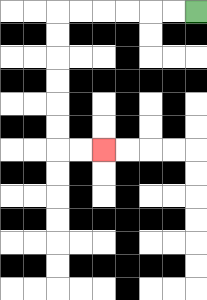{'start': '[8, 0]', 'end': '[4, 6]', 'path_directions': 'L,L,L,L,L,L,D,D,D,D,D,D,R,R', 'path_coordinates': '[[8, 0], [7, 0], [6, 0], [5, 0], [4, 0], [3, 0], [2, 0], [2, 1], [2, 2], [2, 3], [2, 4], [2, 5], [2, 6], [3, 6], [4, 6]]'}